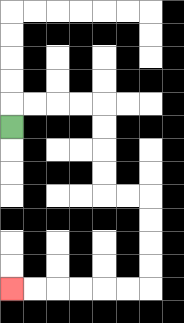{'start': '[0, 5]', 'end': '[0, 12]', 'path_directions': 'U,R,R,R,R,D,D,D,D,R,R,D,D,D,D,L,L,L,L,L,L', 'path_coordinates': '[[0, 5], [0, 4], [1, 4], [2, 4], [3, 4], [4, 4], [4, 5], [4, 6], [4, 7], [4, 8], [5, 8], [6, 8], [6, 9], [6, 10], [6, 11], [6, 12], [5, 12], [4, 12], [3, 12], [2, 12], [1, 12], [0, 12]]'}